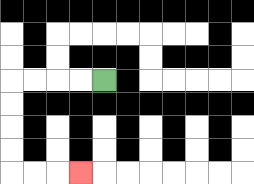{'start': '[4, 3]', 'end': '[3, 7]', 'path_directions': 'L,L,L,L,D,D,D,D,R,R,R', 'path_coordinates': '[[4, 3], [3, 3], [2, 3], [1, 3], [0, 3], [0, 4], [0, 5], [0, 6], [0, 7], [1, 7], [2, 7], [3, 7]]'}